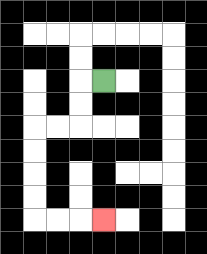{'start': '[4, 3]', 'end': '[4, 9]', 'path_directions': 'L,D,D,L,L,D,D,D,D,R,R,R', 'path_coordinates': '[[4, 3], [3, 3], [3, 4], [3, 5], [2, 5], [1, 5], [1, 6], [1, 7], [1, 8], [1, 9], [2, 9], [3, 9], [4, 9]]'}